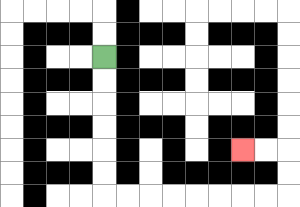{'start': '[4, 2]', 'end': '[10, 6]', 'path_directions': 'D,D,D,D,D,D,R,R,R,R,R,R,R,R,U,U,L,L', 'path_coordinates': '[[4, 2], [4, 3], [4, 4], [4, 5], [4, 6], [4, 7], [4, 8], [5, 8], [6, 8], [7, 8], [8, 8], [9, 8], [10, 8], [11, 8], [12, 8], [12, 7], [12, 6], [11, 6], [10, 6]]'}